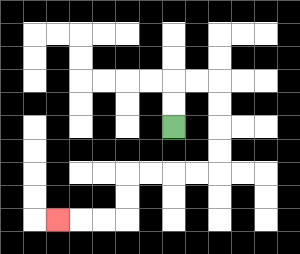{'start': '[7, 5]', 'end': '[2, 9]', 'path_directions': 'U,U,R,R,D,D,D,D,L,L,L,L,D,D,L,L,L', 'path_coordinates': '[[7, 5], [7, 4], [7, 3], [8, 3], [9, 3], [9, 4], [9, 5], [9, 6], [9, 7], [8, 7], [7, 7], [6, 7], [5, 7], [5, 8], [5, 9], [4, 9], [3, 9], [2, 9]]'}